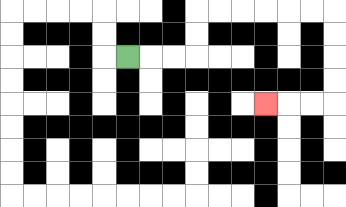{'start': '[5, 2]', 'end': '[11, 4]', 'path_directions': 'R,R,R,U,U,R,R,R,R,R,R,D,D,D,D,L,L,L', 'path_coordinates': '[[5, 2], [6, 2], [7, 2], [8, 2], [8, 1], [8, 0], [9, 0], [10, 0], [11, 0], [12, 0], [13, 0], [14, 0], [14, 1], [14, 2], [14, 3], [14, 4], [13, 4], [12, 4], [11, 4]]'}